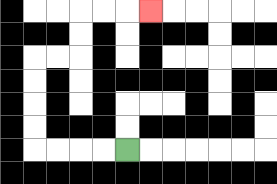{'start': '[5, 6]', 'end': '[6, 0]', 'path_directions': 'L,L,L,L,U,U,U,U,R,R,U,U,R,R,R', 'path_coordinates': '[[5, 6], [4, 6], [3, 6], [2, 6], [1, 6], [1, 5], [1, 4], [1, 3], [1, 2], [2, 2], [3, 2], [3, 1], [3, 0], [4, 0], [5, 0], [6, 0]]'}